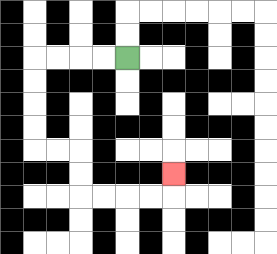{'start': '[5, 2]', 'end': '[7, 7]', 'path_directions': 'L,L,L,L,D,D,D,D,R,R,D,D,R,R,R,R,U', 'path_coordinates': '[[5, 2], [4, 2], [3, 2], [2, 2], [1, 2], [1, 3], [1, 4], [1, 5], [1, 6], [2, 6], [3, 6], [3, 7], [3, 8], [4, 8], [5, 8], [6, 8], [7, 8], [7, 7]]'}